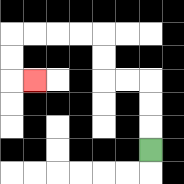{'start': '[6, 6]', 'end': '[1, 3]', 'path_directions': 'U,U,U,L,L,U,U,L,L,L,L,D,D,R', 'path_coordinates': '[[6, 6], [6, 5], [6, 4], [6, 3], [5, 3], [4, 3], [4, 2], [4, 1], [3, 1], [2, 1], [1, 1], [0, 1], [0, 2], [0, 3], [1, 3]]'}